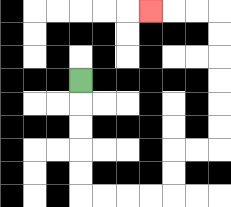{'start': '[3, 3]', 'end': '[6, 0]', 'path_directions': 'D,D,D,D,D,R,R,R,R,U,U,R,R,U,U,U,U,U,U,L,L,L', 'path_coordinates': '[[3, 3], [3, 4], [3, 5], [3, 6], [3, 7], [3, 8], [4, 8], [5, 8], [6, 8], [7, 8], [7, 7], [7, 6], [8, 6], [9, 6], [9, 5], [9, 4], [9, 3], [9, 2], [9, 1], [9, 0], [8, 0], [7, 0], [6, 0]]'}